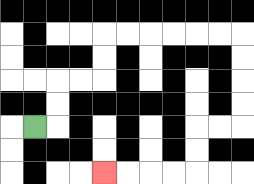{'start': '[1, 5]', 'end': '[4, 7]', 'path_directions': 'R,U,U,R,R,U,U,R,R,R,R,R,R,D,D,D,D,L,L,D,D,L,L,L,L', 'path_coordinates': '[[1, 5], [2, 5], [2, 4], [2, 3], [3, 3], [4, 3], [4, 2], [4, 1], [5, 1], [6, 1], [7, 1], [8, 1], [9, 1], [10, 1], [10, 2], [10, 3], [10, 4], [10, 5], [9, 5], [8, 5], [8, 6], [8, 7], [7, 7], [6, 7], [5, 7], [4, 7]]'}